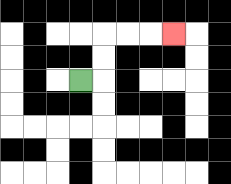{'start': '[3, 3]', 'end': '[7, 1]', 'path_directions': 'R,U,U,R,R,R', 'path_coordinates': '[[3, 3], [4, 3], [4, 2], [4, 1], [5, 1], [6, 1], [7, 1]]'}